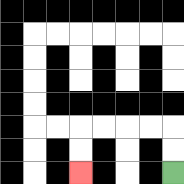{'start': '[7, 7]', 'end': '[3, 7]', 'path_directions': 'U,U,L,L,L,L,D,D', 'path_coordinates': '[[7, 7], [7, 6], [7, 5], [6, 5], [5, 5], [4, 5], [3, 5], [3, 6], [3, 7]]'}